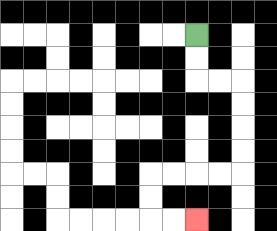{'start': '[8, 1]', 'end': '[8, 9]', 'path_directions': 'D,D,R,R,D,D,D,D,L,L,L,L,D,D,R,R', 'path_coordinates': '[[8, 1], [8, 2], [8, 3], [9, 3], [10, 3], [10, 4], [10, 5], [10, 6], [10, 7], [9, 7], [8, 7], [7, 7], [6, 7], [6, 8], [6, 9], [7, 9], [8, 9]]'}